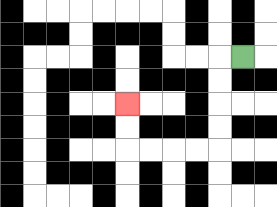{'start': '[10, 2]', 'end': '[5, 4]', 'path_directions': 'L,D,D,D,D,L,L,L,L,U,U', 'path_coordinates': '[[10, 2], [9, 2], [9, 3], [9, 4], [9, 5], [9, 6], [8, 6], [7, 6], [6, 6], [5, 6], [5, 5], [5, 4]]'}